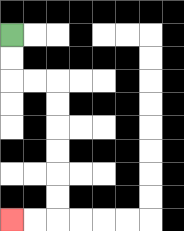{'start': '[0, 1]', 'end': '[0, 9]', 'path_directions': 'D,D,R,R,D,D,D,D,D,D,L,L', 'path_coordinates': '[[0, 1], [0, 2], [0, 3], [1, 3], [2, 3], [2, 4], [2, 5], [2, 6], [2, 7], [2, 8], [2, 9], [1, 9], [0, 9]]'}